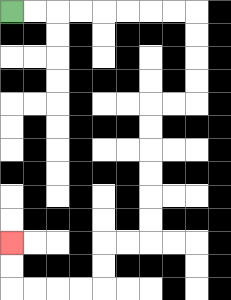{'start': '[0, 0]', 'end': '[0, 10]', 'path_directions': 'R,R,R,R,R,R,R,R,D,D,D,D,L,L,D,D,D,D,D,D,L,L,D,D,L,L,L,L,U,U', 'path_coordinates': '[[0, 0], [1, 0], [2, 0], [3, 0], [4, 0], [5, 0], [6, 0], [7, 0], [8, 0], [8, 1], [8, 2], [8, 3], [8, 4], [7, 4], [6, 4], [6, 5], [6, 6], [6, 7], [6, 8], [6, 9], [6, 10], [5, 10], [4, 10], [4, 11], [4, 12], [3, 12], [2, 12], [1, 12], [0, 12], [0, 11], [0, 10]]'}